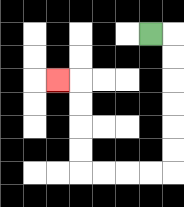{'start': '[6, 1]', 'end': '[2, 3]', 'path_directions': 'R,D,D,D,D,D,D,L,L,L,L,U,U,U,U,L', 'path_coordinates': '[[6, 1], [7, 1], [7, 2], [7, 3], [7, 4], [7, 5], [7, 6], [7, 7], [6, 7], [5, 7], [4, 7], [3, 7], [3, 6], [3, 5], [3, 4], [3, 3], [2, 3]]'}